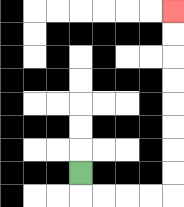{'start': '[3, 7]', 'end': '[7, 0]', 'path_directions': 'D,R,R,R,R,U,U,U,U,U,U,U,U', 'path_coordinates': '[[3, 7], [3, 8], [4, 8], [5, 8], [6, 8], [7, 8], [7, 7], [7, 6], [7, 5], [7, 4], [7, 3], [7, 2], [7, 1], [7, 0]]'}